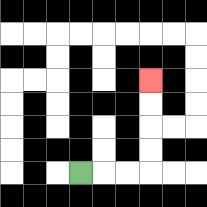{'start': '[3, 7]', 'end': '[6, 3]', 'path_directions': 'R,R,R,U,U,U,U', 'path_coordinates': '[[3, 7], [4, 7], [5, 7], [6, 7], [6, 6], [6, 5], [6, 4], [6, 3]]'}